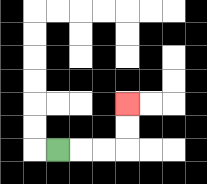{'start': '[2, 6]', 'end': '[5, 4]', 'path_directions': 'R,R,R,U,U', 'path_coordinates': '[[2, 6], [3, 6], [4, 6], [5, 6], [5, 5], [5, 4]]'}